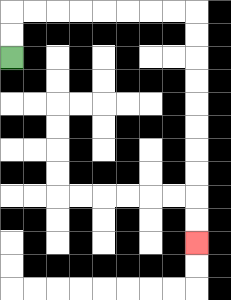{'start': '[0, 2]', 'end': '[8, 10]', 'path_directions': 'U,U,R,R,R,R,R,R,R,R,D,D,D,D,D,D,D,D,D,D', 'path_coordinates': '[[0, 2], [0, 1], [0, 0], [1, 0], [2, 0], [3, 0], [4, 0], [5, 0], [6, 0], [7, 0], [8, 0], [8, 1], [8, 2], [8, 3], [8, 4], [8, 5], [8, 6], [8, 7], [8, 8], [8, 9], [8, 10]]'}